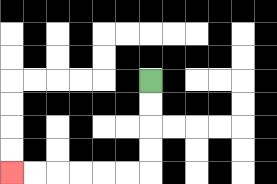{'start': '[6, 3]', 'end': '[0, 7]', 'path_directions': 'D,D,D,D,L,L,L,L,L,L', 'path_coordinates': '[[6, 3], [6, 4], [6, 5], [6, 6], [6, 7], [5, 7], [4, 7], [3, 7], [2, 7], [1, 7], [0, 7]]'}